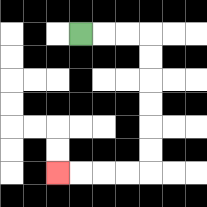{'start': '[3, 1]', 'end': '[2, 7]', 'path_directions': 'R,R,R,D,D,D,D,D,D,L,L,L,L', 'path_coordinates': '[[3, 1], [4, 1], [5, 1], [6, 1], [6, 2], [6, 3], [6, 4], [6, 5], [6, 6], [6, 7], [5, 7], [4, 7], [3, 7], [2, 7]]'}